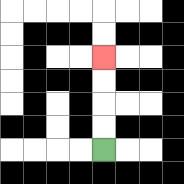{'start': '[4, 6]', 'end': '[4, 2]', 'path_directions': 'U,U,U,U', 'path_coordinates': '[[4, 6], [4, 5], [4, 4], [4, 3], [4, 2]]'}